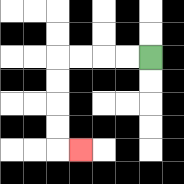{'start': '[6, 2]', 'end': '[3, 6]', 'path_directions': 'L,L,L,L,D,D,D,D,R', 'path_coordinates': '[[6, 2], [5, 2], [4, 2], [3, 2], [2, 2], [2, 3], [2, 4], [2, 5], [2, 6], [3, 6]]'}